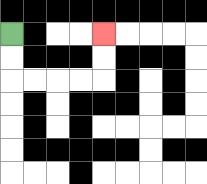{'start': '[0, 1]', 'end': '[4, 1]', 'path_directions': 'D,D,R,R,R,R,U,U', 'path_coordinates': '[[0, 1], [0, 2], [0, 3], [1, 3], [2, 3], [3, 3], [4, 3], [4, 2], [4, 1]]'}